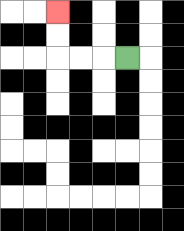{'start': '[5, 2]', 'end': '[2, 0]', 'path_directions': 'L,L,L,U,U', 'path_coordinates': '[[5, 2], [4, 2], [3, 2], [2, 2], [2, 1], [2, 0]]'}